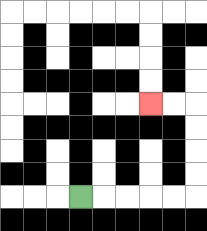{'start': '[3, 8]', 'end': '[6, 4]', 'path_directions': 'R,R,R,R,R,U,U,U,U,L,L', 'path_coordinates': '[[3, 8], [4, 8], [5, 8], [6, 8], [7, 8], [8, 8], [8, 7], [8, 6], [8, 5], [8, 4], [7, 4], [6, 4]]'}